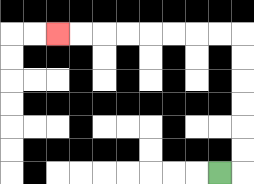{'start': '[9, 7]', 'end': '[2, 1]', 'path_directions': 'R,U,U,U,U,U,U,L,L,L,L,L,L,L,L', 'path_coordinates': '[[9, 7], [10, 7], [10, 6], [10, 5], [10, 4], [10, 3], [10, 2], [10, 1], [9, 1], [8, 1], [7, 1], [6, 1], [5, 1], [4, 1], [3, 1], [2, 1]]'}